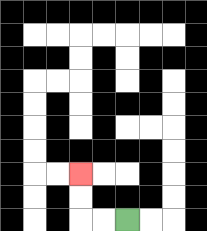{'start': '[5, 9]', 'end': '[3, 7]', 'path_directions': 'L,L,U,U', 'path_coordinates': '[[5, 9], [4, 9], [3, 9], [3, 8], [3, 7]]'}